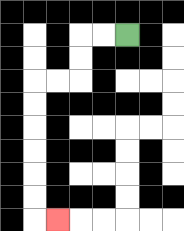{'start': '[5, 1]', 'end': '[2, 9]', 'path_directions': 'L,L,D,D,L,L,D,D,D,D,D,D,R', 'path_coordinates': '[[5, 1], [4, 1], [3, 1], [3, 2], [3, 3], [2, 3], [1, 3], [1, 4], [1, 5], [1, 6], [1, 7], [1, 8], [1, 9], [2, 9]]'}